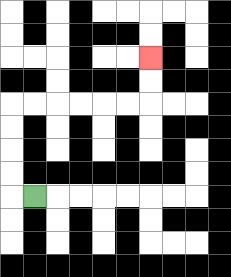{'start': '[1, 8]', 'end': '[6, 2]', 'path_directions': 'L,U,U,U,U,R,R,R,R,R,R,U,U', 'path_coordinates': '[[1, 8], [0, 8], [0, 7], [0, 6], [0, 5], [0, 4], [1, 4], [2, 4], [3, 4], [4, 4], [5, 4], [6, 4], [6, 3], [6, 2]]'}